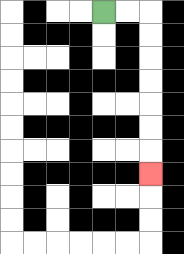{'start': '[4, 0]', 'end': '[6, 7]', 'path_directions': 'R,R,D,D,D,D,D,D,D', 'path_coordinates': '[[4, 0], [5, 0], [6, 0], [6, 1], [6, 2], [6, 3], [6, 4], [6, 5], [6, 6], [6, 7]]'}